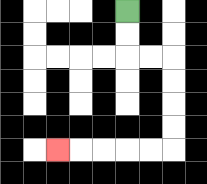{'start': '[5, 0]', 'end': '[2, 6]', 'path_directions': 'D,D,R,R,D,D,D,D,L,L,L,L,L', 'path_coordinates': '[[5, 0], [5, 1], [5, 2], [6, 2], [7, 2], [7, 3], [7, 4], [7, 5], [7, 6], [6, 6], [5, 6], [4, 6], [3, 6], [2, 6]]'}